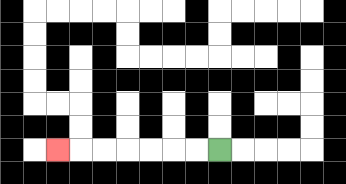{'start': '[9, 6]', 'end': '[2, 6]', 'path_directions': 'L,L,L,L,L,L,L', 'path_coordinates': '[[9, 6], [8, 6], [7, 6], [6, 6], [5, 6], [4, 6], [3, 6], [2, 6]]'}